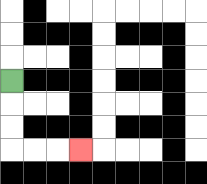{'start': '[0, 3]', 'end': '[3, 6]', 'path_directions': 'D,D,D,R,R,R', 'path_coordinates': '[[0, 3], [0, 4], [0, 5], [0, 6], [1, 6], [2, 6], [3, 6]]'}